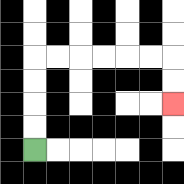{'start': '[1, 6]', 'end': '[7, 4]', 'path_directions': 'U,U,U,U,R,R,R,R,R,R,D,D', 'path_coordinates': '[[1, 6], [1, 5], [1, 4], [1, 3], [1, 2], [2, 2], [3, 2], [4, 2], [5, 2], [6, 2], [7, 2], [7, 3], [7, 4]]'}